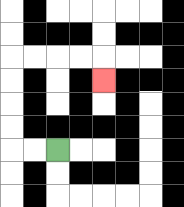{'start': '[2, 6]', 'end': '[4, 3]', 'path_directions': 'L,L,U,U,U,U,R,R,R,R,D', 'path_coordinates': '[[2, 6], [1, 6], [0, 6], [0, 5], [0, 4], [0, 3], [0, 2], [1, 2], [2, 2], [3, 2], [4, 2], [4, 3]]'}